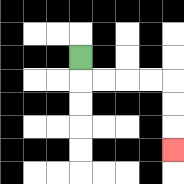{'start': '[3, 2]', 'end': '[7, 6]', 'path_directions': 'D,R,R,R,R,D,D,D', 'path_coordinates': '[[3, 2], [3, 3], [4, 3], [5, 3], [6, 3], [7, 3], [7, 4], [7, 5], [7, 6]]'}